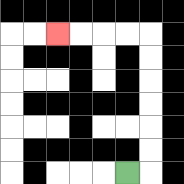{'start': '[5, 7]', 'end': '[2, 1]', 'path_directions': 'R,U,U,U,U,U,U,L,L,L,L', 'path_coordinates': '[[5, 7], [6, 7], [6, 6], [6, 5], [6, 4], [6, 3], [6, 2], [6, 1], [5, 1], [4, 1], [3, 1], [2, 1]]'}